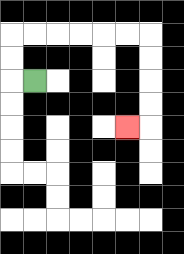{'start': '[1, 3]', 'end': '[5, 5]', 'path_directions': 'L,U,U,R,R,R,R,R,R,D,D,D,D,L', 'path_coordinates': '[[1, 3], [0, 3], [0, 2], [0, 1], [1, 1], [2, 1], [3, 1], [4, 1], [5, 1], [6, 1], [6, 2], [6, 3], [6, 4], [6, 5], [5, 5]]'}